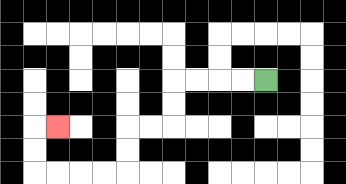{'start': '[11, 3]', 'end': '[2, 5]', 'path_directions': 'L,L,L,L,D,D,L,L,D,D,L,L,L,L,U,U,R', 'path_coordinates': '[[11, 3], [10, 3], [9, 3], [8, 3], [7, 3], [7, 4], [7, 5], [6, 5], [5, 5], [5, 6], [5, 7], [4, 7], [3, 7], [2, 7], [1, 7], [1, 6], [1, 5], [2, 5]]'}